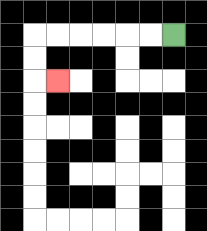{'start': '[7, 1]', 'end': '[2, 3]', 'path_directions': 'L,L,L,L,L,L,D,D,R', 'path_coordinates': '[[7, 1], [6, 1], [5, 1], [4, 1], [3, 1], [2, 1], [1, 1], [1, 2], [1, 3], [2, 3]]'}